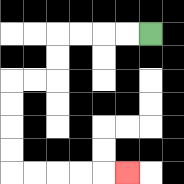{'start': '[6, 1]', 'end': '[5, 7]', 'path_directions': 'L,L,L,L,D,D,L,L,D,D,D,D,R,R,R,R,R', 'path_coordinates': '[[6, 1], [5, 1], [4, 1], [3, 1], [2, 1], [2, 2], [2, 3], [1, 3], [0, 3], [0, 4], [0, 5], [0, 6], [0, 7], [1, 7], [2, 7], [3, 7], [4, 7], [5, 7]]'}